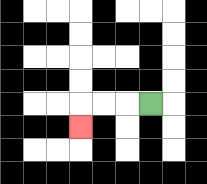{'start': '[6, 4]', 'end': '[3, 5]', 'path_directions': 'L,L,L,D', 'path_coordinates': '[[6, 4], [5, 4], [4, 4], [3, 4], [3, 5]]'}